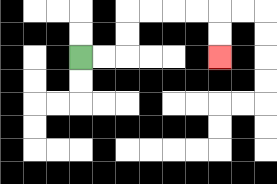{'start': '[3, 2]', 'end': '[9, 2]', 'path_directions': 'R,R,U,U,R,R,R,R,D,D', 'path_coordinates': '[[3, 2], [4, 2], [5, 2], [5, 1], [5, 0], [6, 0], [7, 0], [8, 0], [9, 0], [9, 1], [9, 2]]'}